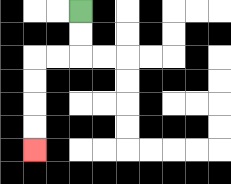{'start': '[3, 0]', 'end': '[1, 6]', 'path_directions': 'D,D,L,L,D,D,D,D', 'path_coordinates': '[[3, 0], [3, 1], [3, 2], [2, 2], [1, 2], [1, 3], [1, 4], [1, 5], [1, 6]]'}